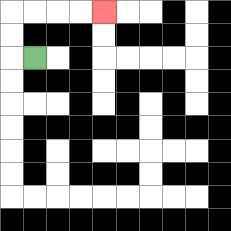{'start': '[1, 2]', 'end': '[4, 0]', 'path_directions': 'L,U,U,R,R,R,R', 'path_coordinates': '[[1, 2], [0, 2], [0, 1], [0, 0], [1, 0], [2, 0], [3, 0], [4, 0]]'}